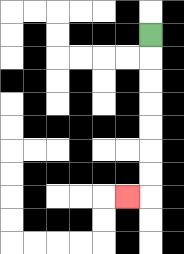{'start': '[6, 1]', 'end': '[5, 8]', 'path_directions': 'D,D,D,D,D,D,D,L', 'path_coordinates': '[[6, 1], [6, 2], [6, 3], [6, 4], [6, 5], [6, 6], [6, 7], [6, 8], [5, 8]]'}